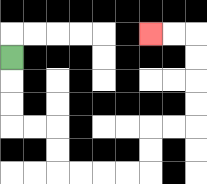{'start': '[0, 2]', 'end': '[6, 1]', 'path_directions': 'D,D,D,R,R,D,D,R,R,R,R,U,U,R,R,U,U,U,U,L,L', 'path_coordinates': '[[0, 2], [0, 3], [0, 4], [0, 5], [1, 5], [2, 5], [2, 6], [2, 7], [3, 7], [4, 7], [5, 7], [6, 7], [6, 6], [6, 5], [7, 5], [8, 5], [8, 4], [8, 3], [8, 2], [8, 1], [7, 1], [6, 1]]'}